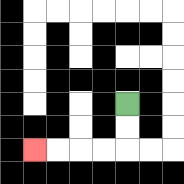{'start': '[5, 4]', 'end': '[1, 6]', 'path_directions': 'D,D,L,L,L,L', 'path_coordinates': '[[5, 4], [5, 5], [5, 6], [4, 6], [3, 6], [2, 6], [1, 6]]'}